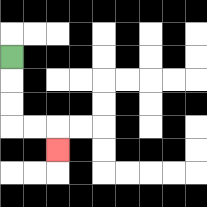{'start': '[0, 2]', 'end': '[2, 6]', 'path_directions': 'D,D,D,R,R,D', 'path_coordinates': '[[0, 2], [0, 3], [0, 4], [0, 5], [1, 5], [2, 5], [2, 6]]'}